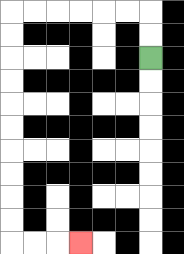{'start': '[6, 2]', 'end': '[3, 10]', 'path_directions': 'U,U,L,L,L,L,L,L,D,D,D,D,D,D,D,D,D,D,R,R,R', 'path_coordinates': '[[6, 2], [6, 1], [6, 0], [5, 0], [4, 0], [3, 0], [2, 0], [1, 0], [0, 0], [0, 1], [0, 2], [0, 3], [0, 4], [0, 5], [0, 6], [0, 7], [0, 8], [0, 9], [0, 10], [1, 10], [2, 10], [3, 10]]'}